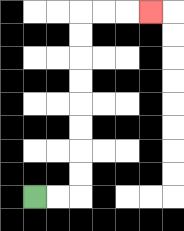{'start': '[1, 8]', 'end': '[6, 0]', 'path_directions': 'R,R,U,U,U,U,U,U,U,U,R,R,R', 'path_coordinates': '[[1, 8], [2, 8], [3, 8], [3, 7], [3, 6], [3, 5], [3, 4], [3, 3], [3, 2], [3, 1], [3, 0], [4, 0], [5, 0], [6, 0]]'}